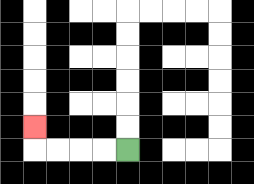{'start': '[5, 6]', 'end': '[1, 5]', 'path_directions': 'L,L,L,L,U', 'path_coordinates': '[[5, 6], [4, 6], [3, 6], [2, 6], [1, 6], [1, 5]]'}